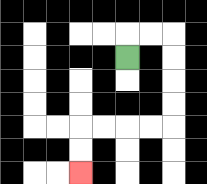{'start': '[5, 2]', 'end': '[3, 7]', 'path_directions': 'U,R,R,D,D,D,D,L,L,L,L,D,D', 'path_coordinates': '[[5, 2], [5, 1], [6, 1], [7, 1], [7, 2], [7, 3], [7, 4], [7, 5], [6, 5], [5, 5], [4, 5], [3, 5], [3, 6], [3, 7]]'}